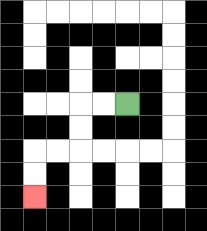{'start': '[5, 4]', 'end': '[1, 8]', 'path_directions': 'L,L,D,D,L,L,D,D', 'path_coordinates': '[[5, 4], [4, 4], [3, 4], [3, 5], [3, 6], [2, 6], [1, 6], [1, 7], [1, 8]]'}